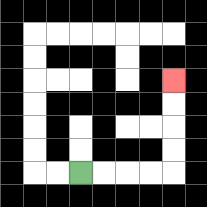{'start': '[3, 7]', 'end': '[7, 3]', 'path_directions': 'R,R,R,R,U,U,U,U', 'path_coordinates': '[[3, 7], [4, 7], [5, 7], [6, 7], [7, 7], [7, 6], [7, 5], [7, 4], [7, 3]]'}